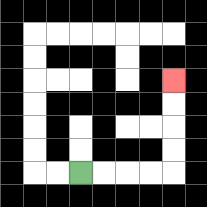{'start': '[3, 7]', 'end': '[7, 3]', 'path_directions': 'R,R,R,R,U,U,U,U', 'path_coordinates': '[[3, 7], [4, 7], [5, 7], [6, 7], [7, 7], [7, 6], [7, 5], [7, 4], [7, 3]]'}